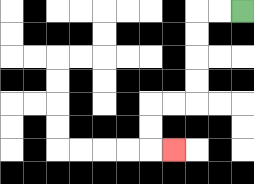{'start': '[10, 0]', 'end': '[7, 6]', 'path_directions': 'L,L,D,D,D,D,L,L,D,D,R', 'path_coordinates': '[[10, 0], [9, 0], [8, 0], [8, 1], [8, 2], [8, 3], [8, 4], [7, 4], [6, 4], [6, 5], [6, 6], [7, 6]]'}